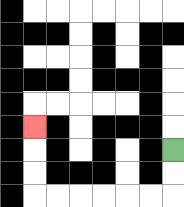{'start': '[7, 6]', 'end': '[1, 5]', 'path_directions': 'D,D,L,L,L,L,L,L,U,U,U', 'path_coordinates': '[[7, 6], [7, 7], [7, 8], [6, 8], [5, 8], [4, 8], [3, 8], [2, 8], [1, 8], [1, 7], [1, 6], [1, 5]]'}